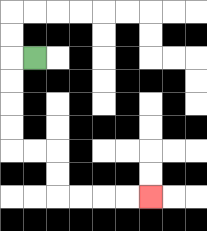{'start': '[1, 2]', 'end': '[6, 8]', 'path_directions': 'L,D,D,D,D,R,R,D,D,R,R,R,R', 'path_coordinates': '[[1, 2], [0, 2], [0, 3], [0, 4], [0, 5], [0, 6], [1, 6], [2, 6], [2, 7], [2, 8], [3, 8], [4, 8], [5, 8], [6, 8]]'}